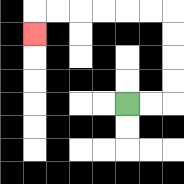{'start': '[5, 4]', 'end': '[1, 1]', 'path_directions': 'R,R,U,U,U,U,L,L,L,L,L,L,D', 'path_coordinates': '[[5, 4], [6, 4], [7, 4], [7, 3], [7, 2], [7, 1], [7, 0], [6, 0], [5, 0], [4, 0], [3, 0], [2, 0], [1, 0], [1, 1]]'}